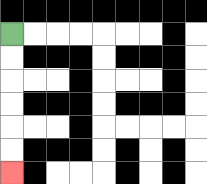{'start': '[0, 1]', 'end': '[0, 7]', 'path_directions': 'D,D,D,D,D,D', 'path_coordinates': '[[0, 1], [0, 2], [0, 3], [0, 4], [0, 5], [0, 6], [0, 7]]'}